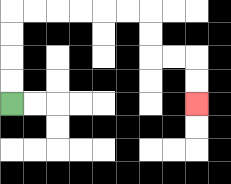{'start': '[0, 4]', 'end': '[8, 4]', 'path_directions': 'U,U,U,U,R,R,R,R,R,R,D,D,R,R,D,D', 'path_coordinates': '[[0, 4], [0, 3], [0, 2], [0, 1], [0, 0], [1, 0], [2, 0], [3, 0], [4, 0], [5, 0], [6, 0], [6, 1], [6, 2], [7, 2], [8, 2], [8, 3], [8, 4]]'}